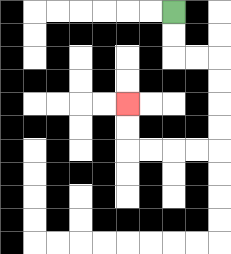{'start': '[7, 0]', 'end': '[5, 4]', 'path_directions': 'D,D,R,R,D,D,D,D,L,L,L,L,U,U', 'path_coordinates': '[[7, 0], [7, 1], [7, 2], [8, 2], [9, 2], [9, 3], [9, 4], [9, 5], [9, 6], [8, 6], [7, 6], [6, 6], [5, 6], [5, 5], [5, 4]]'}